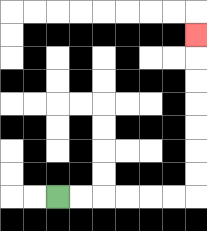{'start': '[2, 8]', 'end': '[8, 1]', 'path_directions': 'R,R,R,R,R,R,U,U,U,U,U,U,U', 'path_coordinates': '[[2, 8], [3, 8], [4, 8], [5, 8], [6, 8], [7, 8], [8, 8], [8, 7], [8, 6], [8, 5], [8, 4], [8, 3], [8, 2], [8, 1]]'}